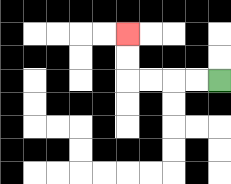{'start': '[9, 3]', 'end': '[5, 1]', 'path_directions': 'L,L,L,L,U,U', 'path_coordinates': '[[9, 3], [8, 3], [7, 3], [6, 3], [5, 3], [5, 2], [5, 1]]'}